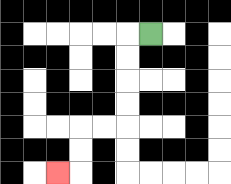{'start': '[6, 1]', 'end': '[2, 7]', 'path_directions': 'L,D,D,D,D,L,L,D,D,L', 'path_coordinates': '[[6, 1], [5, 1], [5, 2], [5, 3], [5, 4], [5, 5], [4, 5], [3, 5], [3, 6], [3, 7], [2, 7]]'}